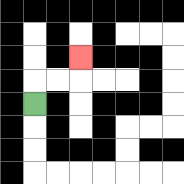{'start': '[1, 4]', 'end': '[3, 2]', 'path_directions': 'U,R,R,U', 'path_coordinates': '[[1, 4], [1, 3], [2, 3], [3, 3], [3, 2]]'}